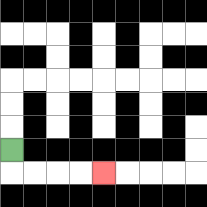{'start': '[0, 6]', 'end': '[4, 7]', 'path_directions': 'D,R,R,R,R', 'path_coordinates': '[[0, 6], [0, 7], [1, 7], [2, 7], [3, 7], [4, 7]]'}